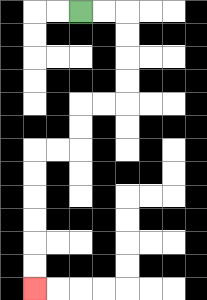{'start': '[3, 0]', 'end': '[1, 12]', 'path_directions': 'R,R,D,D,D,D,L,L,D,D,L,L,D,D,D,D,D,D', 'path_coordinates': '[[3, 0], [4, 0], [5, 0], [5, 1], [5, 2], [5, 3], [5, 4], [4, 4], [3, 4], [3, 5], [3, 6], [2, 6], [1, 6], [1, 7], [1, 8], [1, 9], [1, 10], [1, 11], [1, 12]]'}